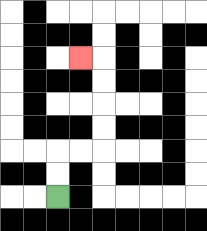{'start': '[2, 8]', 'end': '[3, 2]', 'path_directions': 'U,U,R,R,U,U,U,U,L', 'path_coordinates': '[[2, 8], [2, 7], [2, 6], [3, 6], [4, 6], [4, 5], [4, 4], [4, 3], [4, 2], [3, 2]]'}